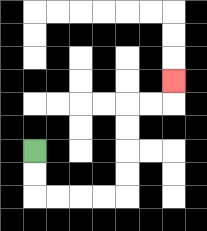{'start': '[1, 6]', 'end': '[7, 3]', 'path_directions': 'D,D,R,R,R,R,U,U,U,U,R,R,U', 'path_coordinates': '[[1, 6], [1, 7], [1, 8], [2, 8], [3, 8], [4, 8], [5, 8], [5, 7], [5, 6], [5, 5], [5, 4], [6, 4], [7, 4], [7, 3]]'}